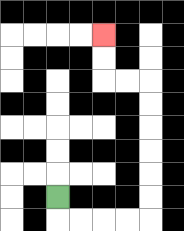{'start': '[2, 8]', 'end': '[4, 1]', 'path_directions': 'D,R,R,R,R,U,U,U,U,U,U,L,L,U,U', 'path_coordinates': '[[2, 8], [2, 9], [3, 9], [4, 9], [5, 9], [6, 9], [6, 8], [6, 7], [6, 6], [6, 5], [6, 4], [6, 3], [5, 3], [4, 3], [4, 2], [4, 1]]'}